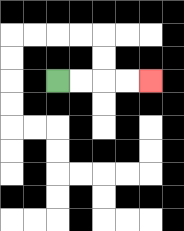{'start': '[2, 3]', 'end': '[6, 3]', 'path_directions': 'R,R,R,R', 'path_coordinates': '[[2, 3], [3, 3], [4, 3], [5, 3], [6, 3]]'}